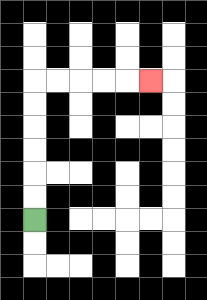{'start': '[1, 9]', 'end': '[6, 3]', 'path_directions': 'U,U,U,U,U,U,R,R,R,R,R', 'path_coordinates': '[[1, 9], [1, 8], [1, 7], [1, 6], [1, 5], [1, 4], [1, 3], [2, 3], [3, 3], [4, 3], [5, 3], [6, 3]]'}